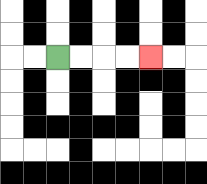{'start': '[2, 2]', 'end': '[6, 2]', 'path_directions': 'R,R,R,R', 'path_coordinates': '[[2, 2], [3, 2], [4, 2], [5, 2], [6, 2]]'}